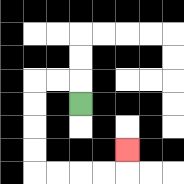{'start': '[3, 4]', 'end': '[5, 6]', 'path_directions': 'U,L,L,D,D,D,D,R,R,R,R,U', 'path_coordinates': '[[3, 4], [3, 3], [2, 3], [1, 3], [1, 4], [1, 5], [1, 6], [1, 7], [2, 7], [3, 7], [4, 7], [5, 7], [5, 6]]'}